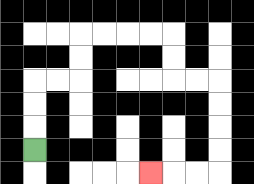{'start': '[1, 6]', 'end': '[6, 7]', 'path_directions': 'U,U,U,R,R,U,U,R,R,R,R,D,D,R,R,D,D,D,D,L,L,L', 'path_coordinates': '[[1, 6], [1, 5], [1, 4], [1, 3], [2, 3], [3, 3], [3, 2], [3, 1], [4, 1], [5, 1], [6, 1], [7, 1], [7, 2], [7, 3], [8, 3], [9, 3], [9, 4], [9, 5], [9, 6], [9, 7], [8, 7], [7, 7], [6, 7]]'}